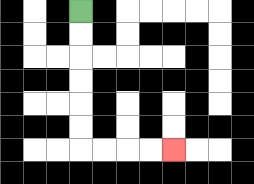{'start': '[3, 0]', 'end': '[7, 6]', 'path_directions': 'D,D,D,D,D,D,R,R,R,R', 'path_coordinates': '[[3, 0], [3, 1], [3, 2], [3, 3], [3, 4], [3, 5], [3, 6], [4, 6], [5, 6], [6, 6], [7, 6]]'}